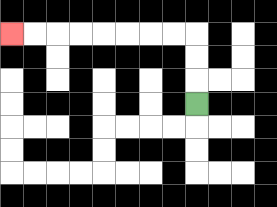{'start': '[8, 4]', 'end': '[0, 1]', 'path_directions': 'U,U,U,L,L,L,L,L,L,L,L', 'path_coordinates': '[[8, 4], [8, 3], [8, 2], [8, 1], [7, 1], [6, 1], [5, 1], [4, 1], [3, 1], [2, 1], [1, 1], [0, 1]]'}